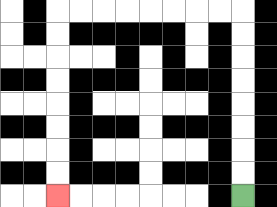{'start': '[10, 8]', 'end': '[2, 8]', 'path_directions': 'U,U,U,U,U,U,U,U,L,L,L,L,L,L,L,L,D,D,D,D,D,D,D,D', 'path_coordinates': '[[10, 8], [10, 7], [10, 6], [10, 5], [10, 4], [10, 3], [10, 2], [10, 1], [10, 0], [9, 0], [8, 0], [7, 0], [6, 0], [5, 0], [4, 0], [3, 0], [2, 0], [2, 1], [2, 2], [2, 3], [2, 4], [2, 5], [2, 6], [2, 7], [2, 8]]'}